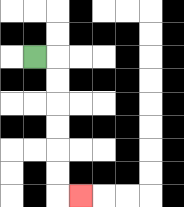{'start': '[1, 2]', 'end': '[3, 8]', 'path_directions': 'R,D,D,D,D,D,D,R', 'path_coordinates': '[[1, 2], [2, 2], [2, 3], [2, 4], [2, 5], [2, 6], [2, 7], [2, 8], [3, 8]]'}